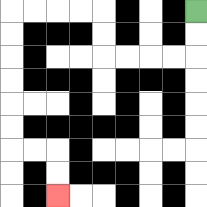{'start': '[8, 0]', 'end': '[2, 8]', 'path_directions': 'D,D,L,L,L,L,U,U,L,L,L,L,D,D,D,D,D,D,R,R,D,D', 'path_coordinates': '[[8, 0], [8, 1], [8, 2], [7, 2], [6, 2], [5, 2], [4, 2], [4, 1], [4, 0], [3, 0], [2, 0], [1, 0], [0, 0], [0, 1], [0, 2], [0, 3], [0, 4], [0, 5], [0, 6], [1, 6], [2, 6], [2, 7], [2, 8]]'}